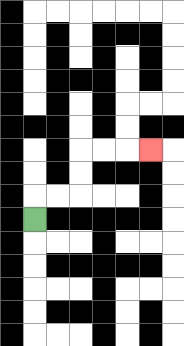{'start': '[1, 9]', 'end': '[6, 6]', 'path_directions': 'U,R,R,U,U,R,R,R', 'path_coordinates': '[[1, 9], [1, 8], [2, 8], [3, 8], [3, 7], [3, 6], [4, 6], [5, 6], [6, 6]]'}